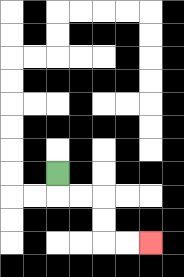{'start': '[2, 7]', 'end': '[6, 10]', 'path_directions': 'D,R,R,D,D,R,R', 'path_coordinates': '[[2, 7], [2, 8], [3, 8], [4, 8], [4, 9], [4, 10], [5, 10], [6, 10]]'}